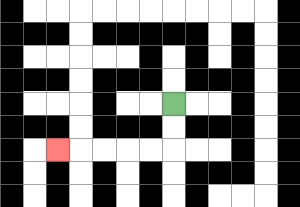{'start': '[7, 4]', 'end': '[2, 6]', 'path_directions': 'D,D,L,L,L,L,L', 'path_coordinates': '[[7, 4], [7, 5], [7, 6], [6, 6], [5, 6], [4, 6], [3, 6], [2, 6]]'}